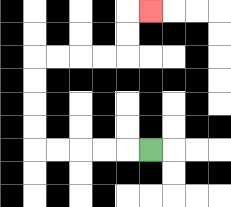{'start': '[6, 6]', 'end': '[6, 0]', 'path_directions': 'L,L,L,L,L,U,U,U,U,R,R,R,R,U,U,R', 'path_coordinates': '[[6, 6], [5, 6], [4, 6], [3, 6], [2, 6], [1, 6], [1, 5], [1, 4], [1, 3], [1, 2], [2, 2], [3, 2], [4, 2], [5, 2], [5, 1], [5, 0], [6, 0]]'}